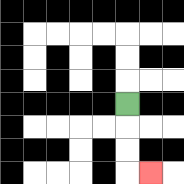{'start': '[5, 4]', 'end': '[6, 7]', 'path_directions': 'D,D,D,R', 'path_coordinates': '[[5, 4], [5, 5], [5, 6], [5, 7], [6, 7]]'}